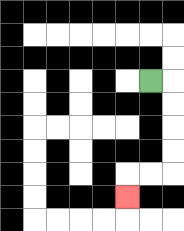{'start': '[6, 3]', 'end': '[5, 8]', 'path_directions': 'R,D,D,D,D,L,L,D', 'path_coordinates': '[[6, 3], [7, 3], [7, 4], [7, 5], [7, 6], [7, 7], [6, 7], [5, 7], [5, 8]]'}